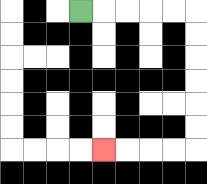{'start': '[3, 0]', 'end': '[4, 6]', 'path_directions': 'R,R,R,R,R,D,D,D,D,D,D,L,L,L,L', 'path_coordinates': '[[3, 0], [4, 0], [5, 0], [6, 0], [7, 0], [8, 0], [8, 1], [8, 2], [8, 3], [8, 4], [8, 5], [8, 6], [7, 6], [6, 6], [5, 6], [4, 6]]'}